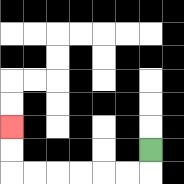{'start': '[6, 6]', 'end': '[0, 5]', 'path_directions': 'D,L,L,L,L,L,L,U,U', 'path_coordinates': '[[6, 6], [6, 7], [5, 7], [4, 7], [3, 7], [2, 7], [1, 7], [0, 7], [0, 6], [0, 5]]'}